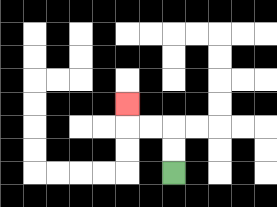{'start': '[7, 7]', 'end': '[5, 4]', 'path_directions': 'U,U,L,L,U', 'path_coordinates': '[[7, 7], [7, 6], [7, 5], [6, 5], [5, 5], [5, 4]]'}